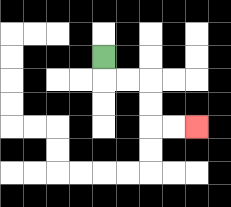{'start': '[4, 2]', 'end': '[8, 5]', 'path_directions': 'D,R,R,D,D,R,R', 'path_coordinates': '[[4, 2], [4, 3], [5, 3], [6, 3], [6, 4], [6, 5], [7, 5], [8, 5]]'}